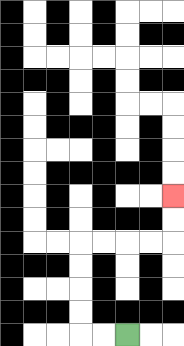{'start': '[5, 14]', 'end': '[7, 8]', 'path_directions': 'L,L,U,U,U,U,R,R,R,R,U,U', 'path_coordinates': '[[5, 14], [4, 14], [3, 14], [3, 13], [3, 12], [3, 11], [3, 10], [4, 10], [5, 10], [6, 10], [7, 10], [7, 9], [7, 8]]'}